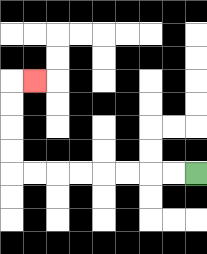{'start': '[8, 7]', 'end': '[1, 3]', 'path_directions': 'L,L,L,L,L,L,L,L,U,U,U,U,R', 'path_coordinates': '[[8, 7], [7, 7], [6, 7], [5, 7], [4, 7], [3, 7], [2, 7], [1, 7], [0, 7], [0, 6], [0, 5], [0, 4], [0, 3], [1, 3]]'}